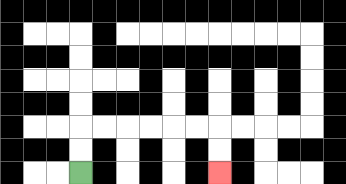{'start': '[3, 7]', 'end': '[9, 7]', 'path_directions': 'U,U,R,R,R,R,R,R,D,D', 'path_coordinates': '[[3, 7], [3, 6], [3, 5], [4, 5], [5, 5], [6, 5], [7, 5], [8, 5], [9, 5], [9, 6], [9, 7]]'}